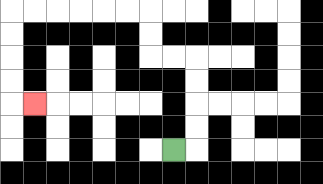{'start': '[7, 6]', 'end': '[1, 4]', 'path_directions': 'R,U,U,U,U,L,L,U,U,L,L,L,L,L,L,D,D,D,D,R', 'path_coordinates': '[[7, 6], [8, 6], [8, 5], [8, 4], [8, 3], [8, 2], [7, 2], [6, 2], [6, 1], [6, 0], [5, 0], [4, 0], [3, 0], [2, 0], [1, 0], [0, 0], [0, 1], [0, 2], [0, 3], [0, 4], [1, 4]]'}